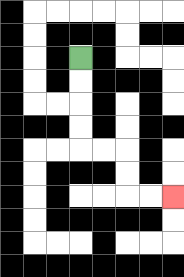{'start': '[3, 2]', 'end': '[7, 8]', 'path_directions': 'D,D,D,D,R,R,D,D,R,R', 'path_coordinates': '[[3, 2], [3, 3], [3, 4], [3, 5], [3, 6], [4, 6], [5, 6], [5, 7], [5, 8], [6, 8], [7, 8]]'}